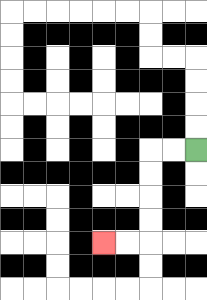{'start': '[8, 6]', 'end': '[4, 10]', 'path_directions': 'L,L,D,D,D,D,L,L', 'path_coordinates': '[[8, 6], [7, 6], [6, 6], [6, 7], [6, 8], [6, 9], [6, 10], [5, 10], [4, 10]]'}